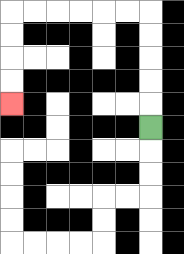{'start': '[6, 5]', 'end': '[0, 4]', 'path_directions': 'U,U,U,U,U,L,L,L,L,L,L,D,D,D,D', 'path_coordinates': '[[6, 5], [6, 4], [6, 3], [6, 2], [6, 1], [6, 0], [5, 0], [4, 0], [3, 0], [2, 0], [1, 0], [0, 0], [0, 1], [0, 2], [0, 3], [0, 4]]'}